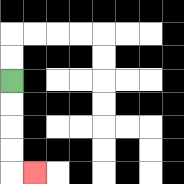{'start': '[0, 3]', 'end': '[1, 7]', 'path_directions': 'D,D,D,D,R', 'path_coordinates': '[[0, 3], [0, 4], [0, 5], [0, 6], [0, 7], [1, 7]]'}